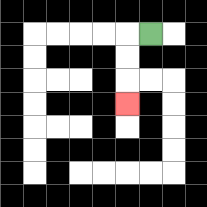{'start': '[6, 1]', 'end': '[5, 4]', 'path_directions': 'L,D,D,D', 'path_coordinates': '[[6, 1], [5, 1], [5, 2], [5, 3], [5, 4]]'}